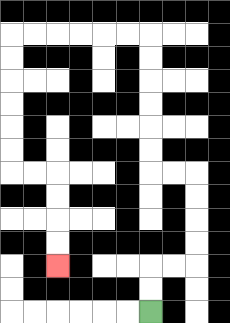{'start': '[6, 13]', 'end': '[2, 11]', 'path_directions': 'U,U,R,R,U,U,U,U,L,L,U,U,U,U,U,U,L,L,L,L,L,L,D,D,D,D,D,D,R,R,D,D,D,D', 'path_coordinates': '[[6, 13], [6, 12], [6, 11], [7, 11], [8, 11], [8, 10], [8, 9], [8, 8], [8, 7], [7, 7], [6, 7], [6, 6], [6, 5], [6, 4], [6, 3], [6, 2], [6, 1], [5, 1], [4, 1], [3, 1], [2, 1], [1, 1], [0, 1], [0, 2], [0, 3], [0, 4], [0, 5], [0, 6], [0, 7], [1, 7], [2, 7], [2, 8], [2, 9], [2, 10], [2, 11]]'}